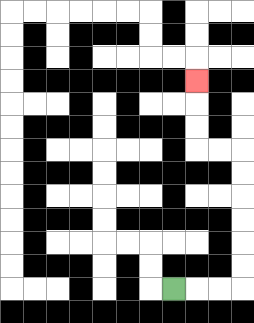{'start': '[7, 12]', 'end': '[8, 3]', 'path_directions': 'R,R,R,U,U,U,U,U,U,L,L,U,U,U', 'path_coordinates': '[[7, 12], [8, 12], [9, 12], [10, 12], [10, 11], [10, 10], [10, 9], [10, 8], [10, 7], [10, 6], [9, 6], [8, 6], [8, 5], [8, 4], [8, 3]]'}